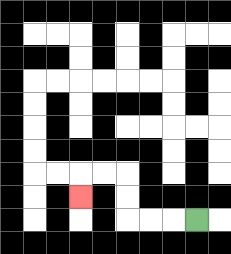{'start': '[8, 9]', 'end': '[3, 8]', 'path_directions': 'L,L,L,U,U,L,L,D', 'path_coordinates': '[[8, 9], [7, 9], [6, 9], [5, 9], [5, 8], [5, 7], [4, 7], [3, 7], [3, 8]]'}